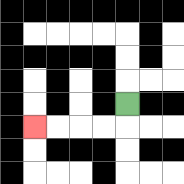{'start': '[5, 4]', 'end': '[1, 5]', 'path_directions': 'D,L,L,L,L', 'path_coordinates': '[[5, 4], [5, 5], [4, 5], [3, 5], [2, 5], [1, 5]]'}